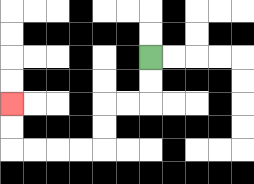{'start': '[6, 2]', 'end': '[0, 4]', 'path_directions': 'D,D,L,L,D,D,L,L,L,L,U,U', 'path_coordinates': '[[6, 2], [6, 3], [6, 4], [5, 4], [4, 4], [4, 5], [4, 6], [3, 6], [2, 6], [1, 6], [0, 6], [0, 5], [0, 4]]'}